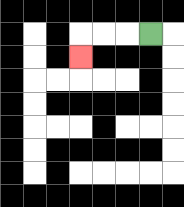{'start': '[6, 1]', 'end': '[3, 2]', 'path_directions': 'L,L,L,D', 'path_coordinates': '[[6, 1], [5, 1], [4, 1], [3, 1], [3, 2]]'}